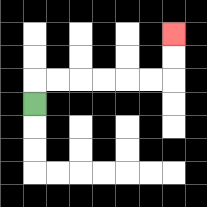{'start': '[1, 4]', 'end': '[7, 1]', 'path_directions': 'U,R,R,R,R,R,R,U,U', 'path_coordinates': '[[1, 4], [1, 3], [2, 3], [3, 3], [4, 3], [5, 3], [6, 3], [7, 3], [7, 2], [7, 1]]'}